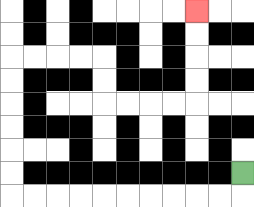{'start': '[10, 7]', 'end': '[8, 0]', 'path_directions': 'D,L,L,L,L,L,L,L,L,L,L,U,U,U,U,U,U,R,R,R,R,D,D,R,R,R,R,U,U,U,U', 'path_coordinates': '[[10, 7], [10, 8], [9, 8], [8, 8], [7, 8], [6, 8], [5, 8], [4, 8], [3, 8], [2, 8], [1, 8], [0, 8], [0, 7], [0, 6], [0, 5], [0, 4], [0, 3], [0, 2], [1, 2], [2, 2], [3, 2], [4, 2], [4, 3], [4, 4], [5, 4], [6, 4], [7, 4], [8, 4], [8, 3], [8, 2], [8, 1], [8, 0]]'}